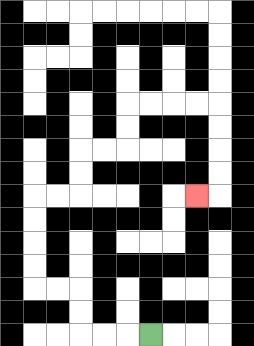{'start': '[6, 14]', 'end': '[8, 8]', 'path_directions': 'L,L,L,U,U,L,L,U,U,U,U,R,R,U,U,R,R,U,U,R,R,R,R,D,D,D,D,L', 'path_coordinates': '[[6, 14], [5, 14], [4, 14], [3, 14], [3, 13], [3, 12], [2, 12], [1, 12], [1, 11], [1, 10], [1, 9], [1, 8], [2, 8], [3, 8], [3, 7], [3, 6], [4, 6], [5, 6], [5, 5], [5, 4], [6, 4], [7, 4], [8, 4], [9, 4], [9, 5], [9, 6], [9, 7], [9, 8], [8, 8]]'}